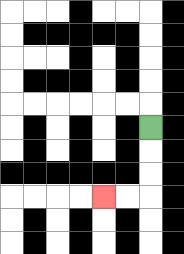{'start': '[6, 5]', 'end': '[4, 8]', 'path_directions': 'D,D,D,L,L', 'path_coordinates': '[[6, 5], [6, 6], [6, 7], [6, 8], [5, 8], [4, 8]]'}